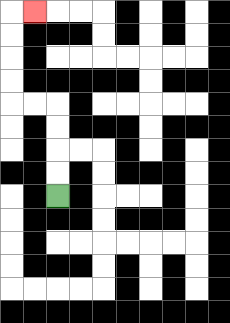{'start': '[2, 8]', 'end': '[1, 0]', 'path_directions': 'U,U,U,U,L,L,U,U,U,U,R', 'path_coordinates': '[[2, 8], [2, 7], [2, 6], [2, 5], [2, 4], [1, 4], [0, 4], [0, 3], [0, 2], [0, 1], [0, 0], [1, 0]]'}